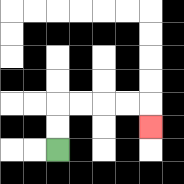{'start': '[2, 6]', 'end': '[6, 5]', 'path_directions': 'U,U,R,R,R,R,D', 'path_coordinates': '[[2, 6], [2, 5], [2, 4], [3, 4], [4, 4], [5, 4], [6, 4], [6, 5]]'}